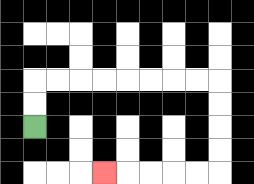{'start': '[1, 5]', 'end': '[4, 7]', 'path_directions': 'U,U,R,R,R,R,R,R,R,R,D,D,D,D,L,L,L,L,L', 'path_coordinates': '[[1, 5], [1, 4], [1, 3], [2, 3], [3, 3], [4, 3], [5, 3], [6, 3], [7, 3], [8, 3], [9, 3], [9, 4], [9, 5], [9, 6], [9, 7], [8, 7], [7, 7], [6, 7], [5, 7], [4, 7]]'}